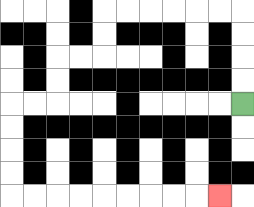{'start': '[10, 4]', 'end': '[9, 8]', 'path_directions': 'U,U,U,U,L,L,L,L,L,L,D,D,L,L,D,D,L,L,D,D,D,D,R,R,R,R,R,R,R,R,R', 'path_coordinates': '[[10, 4], [10, 3], [10, 2], [10, 1], [10, 0], [9, 0], [8, 0], [7, 0], [6, 0], [5, 0], [4, 0], [4, 1], [4, 2], [3, 2], [2, 2], [2, 3], [2, 4], [1, 4], [0, 4], [0, 5], [0, 6], [0, 7], [0, 8], [1, 8], [2, 8], [3, 8], [4, 8], [5, 8], [6, 8], [7, 8], [8, 8], [9, 8]]'}